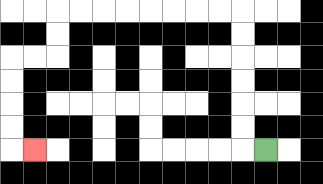{'start': '[11, 6]', 'end': '[1, 6]', 'path_directions': 'L,U,U,U,U,U,U,L,L,L,L,L,L,L,L,D,D,L,L,D,D,D,D,R', 'path_coordinates': '[[11, 6], [10, 6], [10, 5], [10, 4], [10, 3], [10, 2], [10, 1], [10, 0], [9, 0], [8, 0], [7, 0], [6, 0], [5, 0], [4, 0], [3, 0], [2, 0], [2, 1], [2, 2], [1, 2], [0, 2], [0, 3], [0, 4], [0, 5], [0, 6], [1, 6]]'}